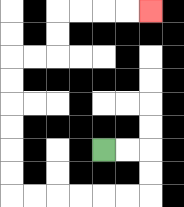{'start': '[4, 6]', 'end': '[6, 0]', 'path_directions': 'R,R,D,D,L,L,L,L,L,L,U,U,U,U,U,U,R,R,U,U,R,R,R,R', 'path_coordinates': '[[4, 6], [5, 6], [6, 6], [6, 7], [6, 8], [5, 8], [4, 8], [3, 8], [2, 8], [1, 8], [0, 8], [0, 7], [0, 6], [0, 5], [0, 4], [0, 3], [0, 2], [1, 2], [2, 2], [2, 1], [2, 0], [3, 0], [4, 0], [5, 0], [6, 0]]'}